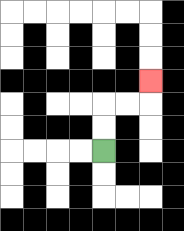{'start': '[4, 6]', 'end': '[6, 3]', 'path_directions': 'U,U,R,R,U', 'path_coordinates': '[[4, 6], [4, 5], [4, 4], [5, 4], [6, 4], [6, 3]]'}